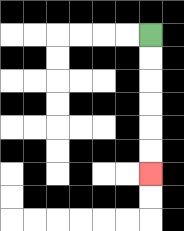{'start': '[6, 1]', 'end': '[6, 7]', 'path_directions': 'D,D,D,D,D,D', 'path_coordinates': '[[6, 1], [6, 2], [6, 3], [6, 4], [6, 5], [6, 6], [6, 7]]'}